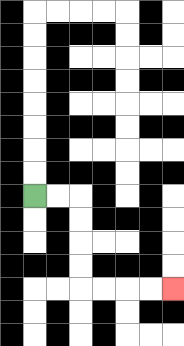{'start': '[1, 8]', 'end': '[7, 12]', 'path_directions': 'R,R,D,D,D,D,R,R,R,R', 'path_coordinates': '[[1, 8], [2, 8], [3, 8], [3, 9], [3, 10], [3, 11], [3, 12], [4, 12], [5, 12], [6, 12], [7, 12]]'}